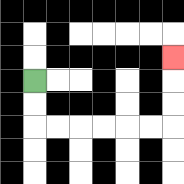{'start': '[1, 3]', 'end': '[7, 2]', 'path_directions': 'D,D,R,R,R,R,R,R,U,U,U', 'path_coordinates': '[[1, 3], [1, 4], [1, 5], [2, 5], [3, 5], [4, 5], [5, 5], [6, 5], [7, 5], [7, 4], [7, 3], [7, 2]]'}